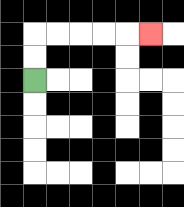{'start': '[1, 3]', 'end': '[6, 1]', 'path_directions': 'U,U,R,R,R,R,R', 'path_coordinates': '[[1, 3], [1, 2], [1, 1], [2, 1], [3, 1], [4, 1], [5, 1], [6, 1]]'}